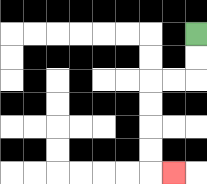{'start': '[8, 1]', 'end': '[7, 7]', 'path_directions': 'D,D,L,L,D,D,D,D,R', 'path_coordinates': '[[8, 1], [8, 2], [8, 3], [7, 3], [6, 3], [6, 4], [6, 5], [6, 6], [6, 7], [7, 7]]'}